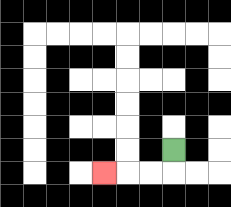{'start': '[7, 6]', 'end': '[4, 7]', 'path_directions': 'D,L,L,L', 'path_coordinates': '[[7, 6], [7, 7], [6, 7], [5, 7], [4, 7]]'}